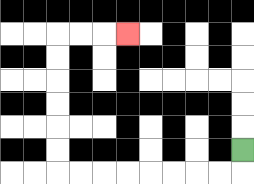{'start': '[10, 6]', 'end': '[5, 1]', 'path_directions': 'D,L,L,L,L,L,L,L,L,U,U,U,U,U,U,R,R,R', 'path_coordinates': '[[10, 6], [10, 7], [9, 7], [8, 7], [7, 7], [6, 7], [5, 7], [4, 7], [3, 7], [2, 7], [2, 6], [2, 5], [2, 4], [2, 3], [2, 2], [2, 1], [3, 1], [4, 1], [5, 1]]'}